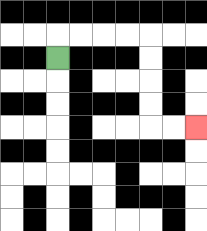{'start': '[2, 2]', 'end': '[8, 5]', 'path_directions': 'U,R,R,R,R,D,D,D,D,R,R', 'path_coordinates': '[[2, 2], [2, 1], [3, 1], [4, 1], [5, 1], [6, 1], [6, 2], [6, 3], [6, 4], [6, 5], [7, 5], [8, 5]]'}